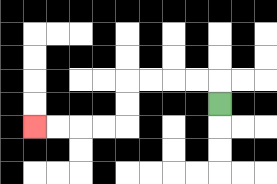{'start': '[9, 4]', 'end': '[1, 5]', 'path_directions': 'U,L,L,L,L,D,D,L,L,L,L', 'path_coordinates': '[[9, 4], [9, 3], [8, 3], [7, 3], [6, 3], [5, 3], [5, 4], [5, 5], [4, 5], [3, 5], [2, 5], [1, 5]]'}